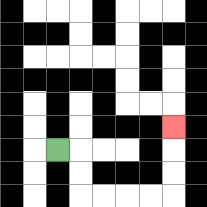{'start': '[2, 6]', 'end': '[7, 5]', 'path_directions': 'R,D,D,R,R,R,R,U,U,U', 'path_coordinates': '[[2, 6], [3, 6], [3, 7], [3, 8], [4, 8], [5, 8], [6, 8], [7, 8], [7, 7], [7, 6], [7, 5]]'}